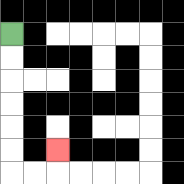{'start': '[0, 1]', 'end': '[2, 6]', 'path_directions': 'D,D,D,D,D,D,R,R,U', 'path_coordinates': '[[0, 1], [0, 2], [0, 3], [0, 4], [0, 5], [0, 6], [0, 7], [1, 7], [2, 7], [2, 6]]'}